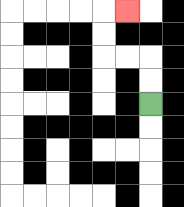{'start': '[6, 4]', 'end': '[5, 0]', 'path_directions': 'U,U,L,L,U,U,R', 'path_coordinates': '[[6, 4], [6, 3], [6, 2], [5, 2], [4, 2], [4, 1], [4, 0], [5, 0]]'}